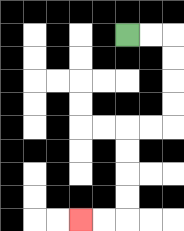{'start': '[5, 1]', 'end': '[3, 9]', 'path_directions': 'R,R,D,D,D,D,L,L,D,D,D,D,L,L', 'path_coordinates': '[[5, 1], [6, 1], [7, 1], [7, 2], [7, 3], [7, 4], [7, 5], [6, 5], [5, 5], [5, 6], [5, 7], [5, 8], [5, 9], [4, 9], [3, 9]]'}